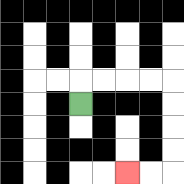{'start': '[3, 4]', 'end': '[5, 7]', 'path_directions': 'U,R,R,R,R,D,D,D,D,L,L', 'path_coordinates': '[[3, 4], [3, 3], [4, 3], [5, 3], [6, 3], [7, 3], [7, 4], [7, 5], [7, 6], [7, 7], [6, 7], [5, 7]]'}